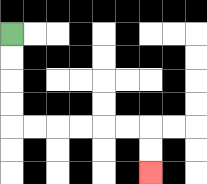{'start': '[0, 1]', 'end': '[6, 7]', 'path_directions': 'D,D,D,D,R,R,R,R,R,R,D,D', 'path_coordinates': '[[0, 1], [0, 2], [0, 3], [0, 4], [0, 5], [1, 5], [2, 5], [3, 5], [4, 5], [5, 5], [6, 5], [6, 6], [6, 7]]'}